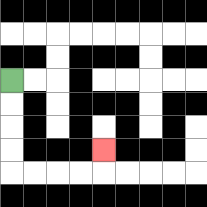{'start': '[0, 3]', 'end': '[4, 6]', 'path_directions': 'D,D,D,D,R,R,R,R,U', 'path_coordinates': '[[0, 3], [0, 4], [0, 5], [0, 6], [0, 7], [1, 7], [2, 7], [3, 7], [4, 7], [4, 6]]'}